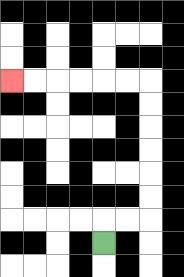{'start': '[4, 10]', 'end': '[0, 3]', 'path_directions': 'U,R,R,U,U,U,U,U,U,L,L,L,L,L,L', 'path_coordinates': '[[4, 10], [4, 9], [5, 9], [6, 9], [6, 8], [6, 7], [6, 6], [6, 5], [6, 4], [6, 3], [5, 3], [4, 3], [3, 3], [2, 3], [1, 3], [0, 3]]'}